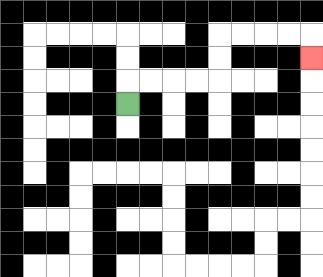{'start': '[5, 4]', 'end': '[13, 2]', 'path_directions': 'U,R,R,R,R,U,U,R,R,R,R,D', 'path_coordinates': '[[5, 4], [5, 3], [6, 3], [7, 3], [8, 3], [9, 3], [9, 2], [9, 1], [10, 1], [11, 1], [12, 1], [13, 1], [13, 2]]'}